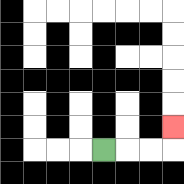{'start': '[4, 6]', 'end': '[7, 5]', 'path_directions': 'R,R,R,U', 'path_coordinates': '[[4, 6], [5, 6], [6, 6], [7, 6], [7, 5]]'}